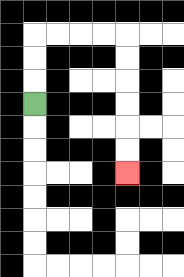{'start': '[1, 4]', 'end': '[5, 7]', 'path_directions': 'U,U,U,R,R,R,R,D,D,D,D,D,D', 'path_coordinates': '[[1, 4], [1, 3], [1, 2], [1, 1], [2, 1], [3, 1], [4, 1], [5, 1], [5, 2], [5, 3], [5, 4], [5, 5], [5, 6], [5, 7]]'}